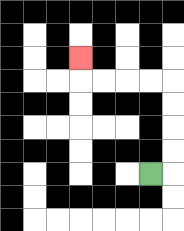{'start': '[6, 7]', 'end': '[3, 2]', 'path_directions': 'R,U,U,U,U,L,L,L,L,U', 'path_coordinates': '[[6, 7], [7, 7], [7, 6], [7, 5], [7, 4], [7, 3], [6, 3], [5, 3], [4, 3], [3, 3], [3, 2]]'}